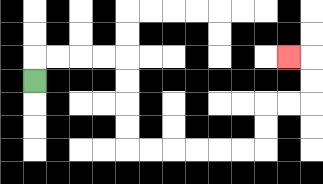{'start': '[1, 3]', 'end': '[12, 2]', 'path_directions': 'U,R,R,R,R,D,D,D,D,R,R,R,R,R,R,U,U,R,R,U,U,L', 'path_coordinates': '[[1, 3], [1, 2], [2, 2], [3, 2], [4, 2], [5, 2], [5, 3], [5, 4], [5, 5], [5, 6], [6, 6], [7, 6], [8, 6], [9, 6], [10, 6], [11, 6], [11, 5], [11, 4], [12, 4], [13, 4], [13, 3], [13, 2], [12, 2]]'}